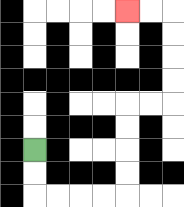{'start': '[1, 6]', 'end': '[5, 0]', 'path_directions': 'D,D,R,R,R,R,U,U,U,U,R,R,U,U,U,U,L,L', 'path_coordinates': '[[1, 6], [1, 7], [1, 8], [2, 8], [3, 8], [4, 8], [5, 8], [5, 7], [5, 6], [5, 5], [5, 4], [6, 4], [7, 4], [7, 3], [7, 2], [7, 1], [7, 0], [6, 0], [5, 0]]'}